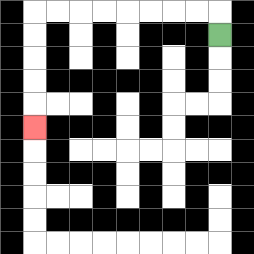{'start': '[9, 1]', 'end': '[1, 5]', 'path_directions': 'U,L,L,L,L,L,L,L,L,D,D,D,D,D', 'path_coordinates': '[[9, 1], [9, 0], [8, 0], [7, 0], [6, 0], [5, 0], [4, 0], [3, 0], [2, 0], [1, 0], [1, 1], [1, 2], [1, 3], [1, 4], [1, 5]]'}